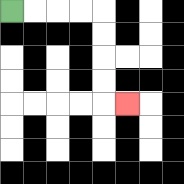{'start': '[0, 0]', 'end': '[5, 4]', 'path_directions': 'R,R,R,R,D,D,D,D,R', 'path_coordinates': '[[0, 0], [1, 0], [2, 0], [3, 0], [4, 0], [4, 1], [4, 2], [4, 3], [4, 4], [5, 4]]'}